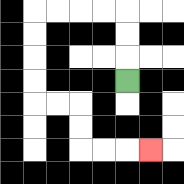{'start': '[5, 3]', 'end': '[6, 6]', 'path_directions': 'U,U,U,L,L,L,L,D,D,D,D,R,R,D,D,R,R,R', 'path_coordinates': '[[5, 3], [5, 2], [5, 1], [5, 0], [4, 0], [3, 0], [2, 0], [1, 0], [1, 1], [1, 2], [1, 3], [1, 4], [2, 4], [3, 4], [3, 5], [3, 6], [4, 6], [5, 6], [6, 6]]'}